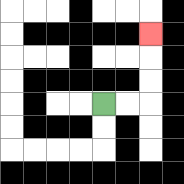{'start': '[4, 4]', 'end': '[6, 1]', 'path_directions': 'R,R,U,U,U', 'path_coordinates': '[[4, 4], [5, 4], [6, 4], [6, 3], [6, 2], [6, 1]]'}